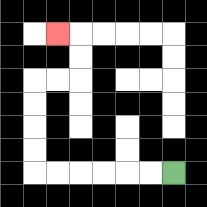{'start': '[7, 7]', 'end': '[2, 1]', 'path_directions': 'L,L,L,L,L,L,U,U,U,U,R,R,U,U,L', 'path_coordinates': '[[7, 7], [6, 7], [5, 7], [4, 7], [3, 7], [2, 7], [1, 7], [1, 6], [1, 5], [1, 4], [1, 3], [2, 3], [3, 3], [3, 2], [3, 1], [2, 1]]'}